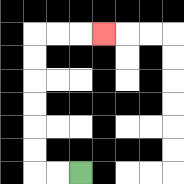{'start': '[3, 7]', 'end': '[4, 1]', 'path_directions': 'L,L,U,U,U,U,U,U,R,R,R', 'path_coordinates': '[[3, 7], [2, 7], [1, 7], [1, 6], [1, 5], [1, 4], [1, 3], [1, 2], [1, 1], [2, 1], [3, 1], [4, 1]]'}